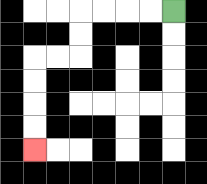{'start': '[7, 0]', 'end': '[1, 6]', 'path_directions': 'L,L,L,L,D,D,L,L,D,D,D,D', 'path_coordinates': '[[7, 0], [6, 0], [5, 0], [4, 0], [3, 0], [3, 1], [3, 2], [2, 2], [1, 2], [1, 3], [1, 4], [1, 5], [1, 6]]'}